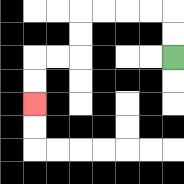{'start': '[7, 2]', 'end': '[1, 4]', 'path_directions': 'U,U,L,L,L,L,D,D,L,L,D,D', 'path_coordinates': '[[7, 2], [7, 1], [7, 0], [6, 0], [5, 0], [4, 0], [3, 0], [3, 1], [3, 2], [2, 2], [1, 2], [1, 3], [1, 4]]'}